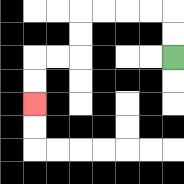{'start': '[7, 2]', 'end': '[1, 4]', 'path_directions': 'U,U,L,L,L,L,D,D,L,L,D,D', 'path_coordinates': '[[7, 2], [7, 1], [7, 0], [6, 0], [5, 0], [4, 0], [3, 0], [3, 1], [3, 2], [2, 2], [1, 2], [1, 3], [1, 4]]'}